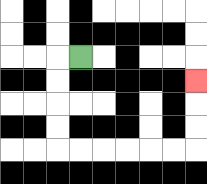{'start': '[3, 2]', 'end': '[8, 3]', 'path_directions': 'L,D,D,D,D,R,R,R,R,R,R,U,U,U', 'path_coordinates': '[[3, 2], [2, 2], [2, 3], [2, 4], [2, 5], [2, 6], [3, 6], [4, 6], [5, 6], [6, 6], [7, 6], [8, 6], [8, 5], [8, 4], [8, 3]]'}